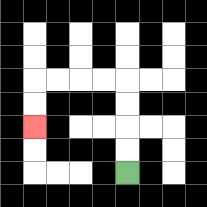{'start': '[5, 7]', 'end': '[1, 5]', 'path_directions': 'U,U,U,U,L,L,L,L,D,D', 'path_coordinates': '[[5, 7], [5, 6], [5, 5], [5, 4], [5, 3], [4, 3], [3, 3], [2, 3], [1, 3], [1, 4], [1, 5]]'}